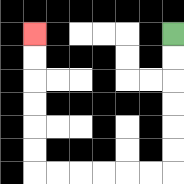{'start': '[7, 1]', 'end': '[1, 1]', 'path_directions': 'D,D,D,D,D,D,L,L,L,L,L,L,U,U,U,U,U,U', 'path_coordinates': '[[7, 1], [7, 2], [7, 3], [7, 4], [7, 5], [7, 6], [7, 7], [6, 7], [5, 7], [4, 7], [3, 7], [2, 7], [1, 7], [1, 6], [1, 5], [1, 4], [1, 3], [1, 2], [1, 1]]'}